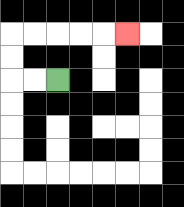{'start': '[2, 3]', 'end': '[5, 1]', 'path_directions': 'L,L,U,U,R,R,R,R,R', 'path_coordinates': '[[2, 3], [1, 3], [0, 3], [0, 2], [0, 1], [1, 1], [2, 1], [3, 1], [4, 1], [5, 1]]'}